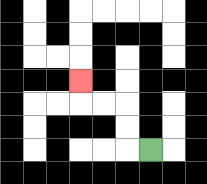{'start': '[6, 6]', 'end': '[3, 3]', 'path_directions': 'L,U,U,L,L,U', 'path_coordinates': '[[6, 6], [5, 6], [5, 5], [5, 4], [4, 4], [3, 4], [3, 3]]'}